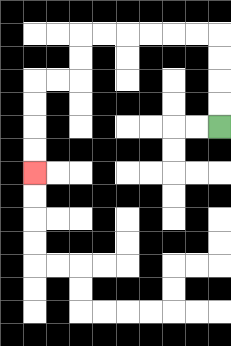{'start': '[9, 5]', 'end': '[1, 7]', 'path_directions': 'U,U,U,U,L,L,L,L,L,L,D,D,L,L,D,D,D,D', 'path_coordinates': '[[9, 5], [9, 4], [9, 3], [9, 2], [9, 1], [8, 1], [7, 1], [6, 1], [5, 1], [4, 1], [3, 1], [3, 2], [3, 3], [2, 3], [1, 3], [1, 4], [1, 5], [1, 6], [1, 7]]'}